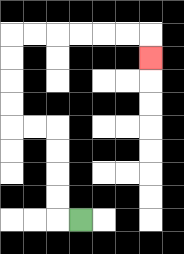{'start': '[3, 9]', 'end': '[6, 2]', 'path_directions': 'L,U,U,U,U,L,L,U,U,U,U,R,R,R,R,R,R,D', 'path_coordinates': '[[3, 9], [2, 9], [2, 8], [2, 7], [2, 6], [2, 5], [1, 5], [0, 5], [0, 4], [0, 3], [0, 2], [0, 1], [1, 1], [2, 1], [3, 1], [4, 1], [5, 1], [6, 1], [6, 2]]'}